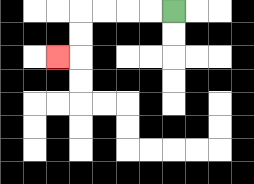{'start': '[7, 0]', 'end': '[2, 2]', 'path_directions': 'L,L,L,L,D,D,L', 'path_coordinates': '[[7, 0], [6, 0], [5, 0], [4, 0], [3, 0], [3, 1], [3, 2], [2, 2]]'}